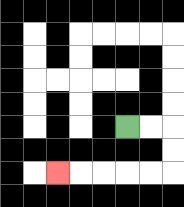{'start': '[5, 5]', 'end': '[2, 7]', 'path_directions': 'R,R,D,D,L,L,L,L,L', 'path_coordinates': '[[5, 5], [6, 5], [7, 5], [7, 6], [7, 7], [6, 7], [5, 7], [4, 7], [3, 7], [2, 7]]'}